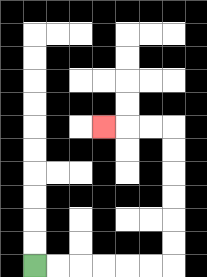{'start': '[1, 11]', 'end': '[4, 5]', 'path_directions': 'R,R,R,R,R,R,U,U,U,U,U,U,L,L,L', 'path_coordinates': '[[1, 11], [2, 11], [3, 11], [4, 11], [5, 11], [6, 11], [7, 11], [7, 10], [7, 9], [7, 8], [7, 7], [7, 6], [7, 5], [6, 5], [5, 5], [4, 5]]'}